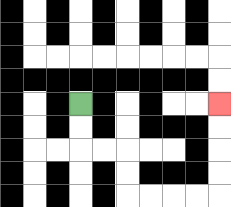{'start': '[3, 4]', 'end': '[9, 4]', 'path_directions': 'D,D,R,R,D,D,R,R,R,R,U,U,U,U', 'path_coordinates': '[[3, 4], [3, 5], [3, 6], [4, 6], [5, 6], [5, 7], [5, 8], [6, 8], [7, 8], [8, 8], [9, 8], [9, 7], [9, 6], [9, 5], [9, 4]]'}